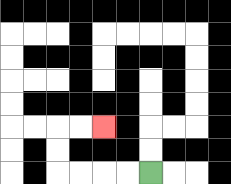{'start': '[6, 7]', 'end': '[4, 5]', 'path_directions': 'L,L,L,L,U,U,R,R', 'path_coordinates': '[[6, 7], [5, 7], [4, 7], [3, 7], [2, 7], [2, 6], [2, 5], [3, 5], [4, 5]]'}